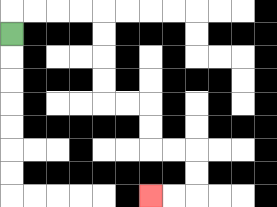{'start': '[0, 1]', 'end': '[6, 8]', 'path_directions': 'U,R,R,R,R,D,D,D,D,R,R,D,D,R,R,D,D,L,L', 'path_coordinates': '[[0, 1], [0, 0], [1, 0], [2, 0], [3, 0], [4, 0], [4, 1], [4, 2], [4, 3], [4, 4], [5, 4], [6, 4], [6, 5], [6, 6], [7, 6], [8, 6], [8, 7], [8, 8], [7, 8], [6, 8]]'}